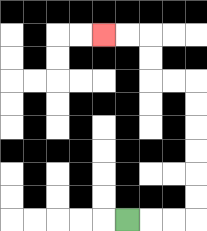{'start': '[5, 9]', 'end': '[4, 1]', 'path_directions': 'R,R,R,U,U,U,U,U,U,L,L,U,U,L,L', 'path_coordinates': '[[5, 9], [6, 9], [7, 9], [8, 9], [8, 8], [8, 7], [8, 6], [8, 5], [8, 4], [8, 3], [7, 3], [6, 3], [6, 2], [6, 1], [5, 1], [4, 1]]'}